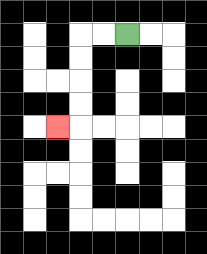{'start': '[5, 1]', 'end': '[2, 5]', 'path_directions': 'L,L,D,D,D,D,L', 'path_coordinates': '[[5, 1], [4, 1], [3, 1], [3, 2], [3, 3], [3, 4], [3, 5], [2, 5]]'}